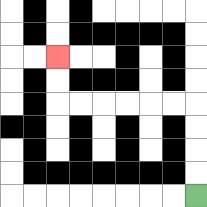{'start': '[8, 8]', 'end': '[2, 2]', 'path_directions': 'U,U,U,U,L,L,L,L,L,L,U,U', 'path_coordinates': '[[8, 8], [8, 7], [8, 6], [8, 5], [8, 4], [7, 4], [6, 4], [5, 4], [4, 4], [3, 4], [2, 4], [2, 3], [2, 2]]'}